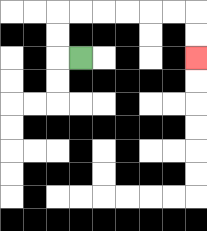{'start': '[3, 2]', 'end': '[8, 2]', 'path_directions': 'L,U,U,R,R,R,R,R,R,D,D', 'path_coordinates': '[[3, 2], [2, 2], [2, 1], [2, 0], [3, 0], [4, 0], [5, 0], [6, 0], [7, 0], [8, 0], [8, 1], [8, 2]]'}